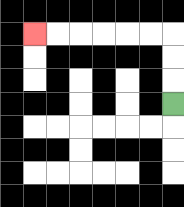{'start': '[7, 4]', 'end': '[1, 1]', 'path_directions': 'U,U,U,L,L,L,L,L,L', 'path_coordinates': '[[7, 4], [7, 3], [7, 2], [7, 1], [6, 1], [5, 1], [4, 1], [3, 1], [2, 1], [1, 1]]'}